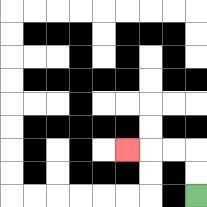{'start': '[8, 8]', 'end': '[5, 6]', 'path_directions': 'U,U,L,L,L', 'path_coordinates': '[[8, 8], [8, 7], [8, 6], [7, 6], [6, 6], [5, 6]]'}